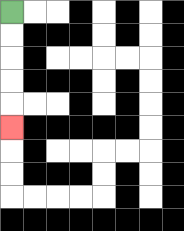{'start': '[0, 0]', 'end': '[0, 5]', 'path_directions': 'D,D,D,D,D', 'path_coordinates': '[[0, 0], [0, 1], [0, 2], [0, 3], [0, 4], [0, 5]]'}